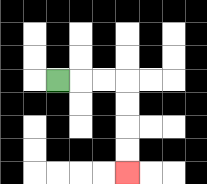{'start': '[2, 3]', 'end': '[5, 7]', 'path_directions': 'R,R,R,D,D,D,D', 'path_coordinates': '[[2, 3], [3, 3], [4, 3], [5, 3], [5, 4], [5, 5], [5, 6], [5, 7]]'}